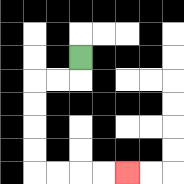{'start': '[3, 2]', 'end': '[5, 7]', 'path_directions': 'D,L,L,D,D,D,D,R,R,R,R', 'path_coordinates': '[[3, 2], [3, 3], [2, 3], [1, 3], [1, 4], [1, 5], [1, 6], [1, 7], [2, 7], [3, 7], [4, 7], [5, 7]]'}